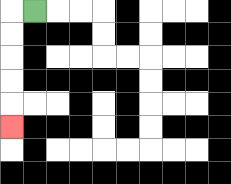{'start': '[1, 0]', 'end': '[0, 5]', 'path_directions': 'L,D,D,D,D,D', 'path_coordinates': '[[1, 0], [0, 0], [0, 1], [0, 2], [0, 3], [0, 4], [0, 5]]'}